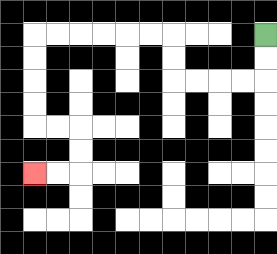{'start': '[11, 1]', 'end': '[1, 7]', 'path_directions': 'D,D,L,L,L,L,U,U,L,L,L,L,L,L,D,D,D,D,R,R,D,D,L,L', 'path_coordinates': '[[11, 1], [11, 2], [11, 3], [10, 3], [9, 3], [8, 3], [7, 3], [7, 2], [7, 1], [6, 1], [5, 1], [4, 1], [3, 1], [2, 1], [1, 1], [1, 2], [1, 3], [1, 4], [1, 5], [2, 5], [3, 5], [3, 6], [3, 7], [2, 7], [1, 7]]'}